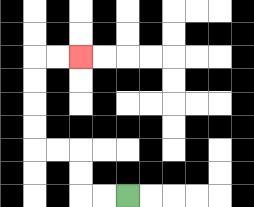{'start': '[5, 8]', 'end': '[3, 2]', 'path_directions': 'L,L,U,U,L,L,U,U,U,U,R,R', 'path_coordinates': '[[5, 8], [4, 8], [3, 8], [3, 7], [3, 6], [2, 6], [1, 6], [1, 5], [1, 4], [1, 3], [1, 2], [2, 2], [3, 2]]'}